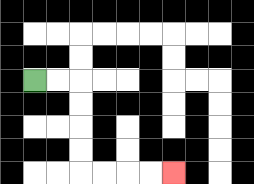{'start': '[1, 3]', 'end': '[7, 7]', 'path_directions': 'R,R,D,D,D,D,R,R,R,R', 'path_coordinates': '[[1, 3], [2, 3], [3, 3], [3, 4], [3, 5], [3, 6], [3, 7], [4, 7], [5, 7], [6, 7], [7, 7]]'}